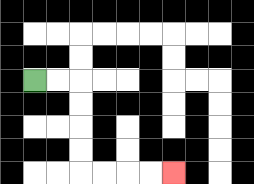{'start': '[1, 3]', 'end': '[7, 7]', 'path_directions': 'R,R,D,D,D,D,R,R,R,R', 'path_coordinates': '[[1, 3], [2, 3], [3, 3], [3, 4], [3, 5], [3, 6], [3, 7], [4, 7], [5, 7], [6, 7], [7, 7]]'}